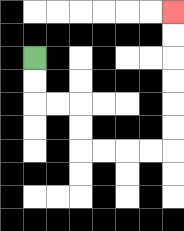{'start': '[1, 2]', 'end': '[7, 0]', 'path_directions': 'D,D,R,R,D,D,R,R,R,R,U,U,U,U,U,U', 'path_coordinates': '[[1, 2], [1, 3], [1, 4], [2, 4], [3, 4], [3, 5], [3, 6], [4, 6], [5, 6], [6, 6], [7, 6], [7, 5], [7, 4], [7, 3], [7, 2], [7, 1], [7, 0]]'}